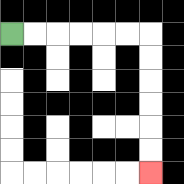{'start': '[0, 1]', 'end': '[6, 7]', 'path_directions': 'R,R,R,R,R,R,D,D,D,D,D,D', 'path_coordinates': '[[0, 1], [1, 1], [2, 1], [3, 1], [4, 1], [5, 1], [6, 1], [6, 2], [6, 3], [6, 4], [6, 5], [6, 6], [6, 7]]'}